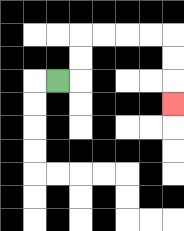{'start': '[2, 3]', 'end': '[7, 4]', 'path_directions': 'R,U,U,R,R,R,R,D,D,D', 'path_coordinates': '[[2, 3], [3, 3], [3, 2], [3, 1], [4, 1], [5, 1], [6, 1], [7, 1], [7, 2], [7, 3], [7, 4]]'}